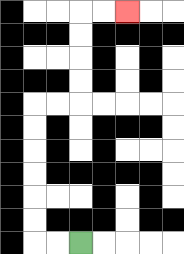{'start': '[3, 10]', 'end': '[5, 0]', 'path_directions': 'L,L,U,U,U,U,U,U,R,R,U,U,U,U,R,R', 'path_coordinates': '[[3, 10], [2, 10], [1, 10], [1, 9], [1, 8], [1, 7], [1, 6], [1, 5], [1, 4], [2, 4], [3, 4], [3, 3], [3, 2], [3, 1], [3, 0], [4, 0], [5, 0]]'}